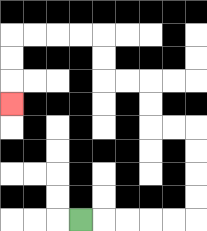{'start': '[3, 9]', 'end': '[0, 4]', 'path_directions': 'R,R,R,R,R,U,U,U,U,L,L,U,U,L,L,U,U,L,L,L,L,D,D,D', 'path_coordinates': '[[3, 9], [4, 9], [5, 9], [6, 9], [7, 9], [8, 9], [8, 8], [8, 7], [8, 6], [8, 5], [7, 5], [6, 5], [6, 4], [6, 3], [5, 3], [4, 3], [4, 2], [4, 1], [3, 1], [2, 1], [1, 1], [0, 1], [0, 2], [0, 3], [0, 4]]'}